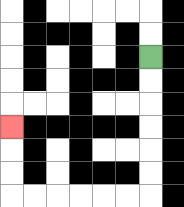{'start': '[6, 2]', 'end': '[0, 5]', 'path_directions': 'D,D,D,D,D,D,L,L,L,L,L,L,U,U,U', 'path_coordinates': '[[6, 2], [6, 3], [6, 4], [6, 5], [6, 6], [6, 7], [6, 8], [5, 8], [4, 8], [3, 8], [2, 8], [1, 8], [0, 8], [0, 7], [0, 6], [0, 5]]'}